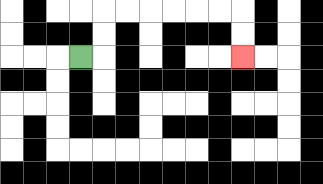{'start': '[3, 2]', 'end': '[10, 2]', 'path_directions': 'R,U,U,R,R,R,R,R,R,D,D', 'path_coordinates': '[[3, 2], [4, 2], [4, 1], [4, 0], [5, 0], [6, 0], [7, 0], [8, 0], [9, 0], [10, 0], [10, 1], [10, 2]]'}